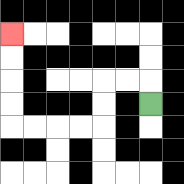{'start': '[6, 4]', 'end': '[0, 1]', 'path_directions': 'U,L,L,D,D,L,L,L,L,U,U,U,U', 'path_coordinates': '[[6, 4], [6, 3], [5, 3], [4, 3], [4, 4], [4, 5], [3, 5], [2, 5], [1, 5], [0, 5], [0, 4], [0, 3], [0, 2], [0, 1]]'}